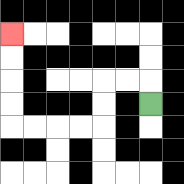{'start': '[6, 4]', 'end': '[0, 1]', 'path_directions': 'U,L,L,D,D,L,L,L,L,U,U,U,U', 'path_coordinates': '[[6, 4], [6, 3], [5, 3], [4, 3], [4, 4], [4, 5], [3, 5], [2, 5], [1, 5], [0, 5], [0, 4], [0, 3], [0, 2], [0, 1]]'}